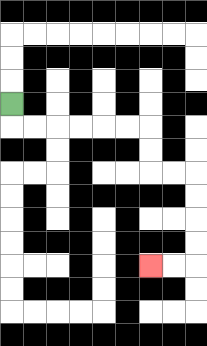{'start': '[0, 4]', 'end': '[6, 11]', 'path_directions': 'D,R,R,R,R,R,R,D,D,R,R,D,D,D,D,L,L', 'path_coordinates': '[[0, 4], [0, 5], [1, 5], [2, 5], [3, 5], [4, 5], [5, 5], [6, 5], [6, 6], [6, 7], [7, 7], [8, 7], [8, 8], [8, 9], [8, 10], [8, 11], [7, 11], [6, 11]]'}